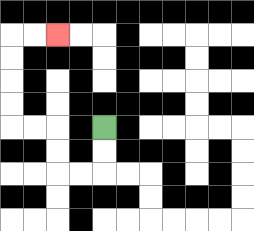{'start': '[4, 5]', 'end': '[2, 1]', 'path_directions': 'D,D,L,L,U,U,L,L,U,U,U,U,R,R', 'path_coordinates': '[[4, 5], [4, 6], [4, 7], [3, 7], [2, 7], [2, 6], [2, 5], [1, 5], [0, 5], [0, 4], [0, 3], [0, 2], [0, 1], [1, 1], [2, 1]]'}